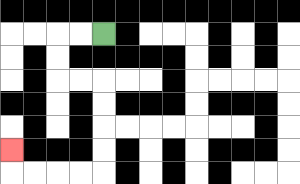{'start': '[4, 1]', 'end': '[0, 6]', 'path_directions': 'L,L,D,D,R,R,D,D,D,D,L,L,L,L,U', 'path_coordinates': '[[4, 1], [3, 1], [2, 1], [2, 2], [2, 3], [3, 3], [4, 3], [4, 4], [4, 5], [4, 6], [4, 7], [3, 7], [2, 7], [1, 7], [0, 7], [0, 6]]'}